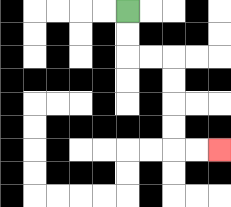{'start': '[5, 0]', 'end': '[9, 6]', 'path_directions': 'D,D,R,R,D,D,D,D,R,R', 'path_coordinates': '[[5, 0], [5, 1], [5, 2], [6, 2], [7, 2], [7, 3], [7, 4], [7, 5], [7, 6], [8, 6], [9, 6]]'}